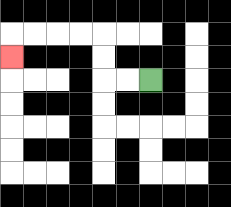{'start': '[6, 3]', 'end': '[0, 2]', 'path_directions': 'L,L,U,U,L,L,L,L,D', 'path_coordinates': '[[6, 3], [5, 3], [4, 3], [4, 2], [4, 1], [3, 1], [2, 1], [1, 1], [0, 1], [0, 2]]'}